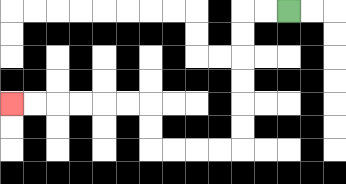{'start': '[12, 0]', 'end': '[0, 4]', 'path_directions': 'L,L,D,D,D,D,D,D,L,L,L,L,U,U,L,L,L,L,L,L', 'path_coordinates': '[[12, 0], [11, 0], [10, 0], [10, 1], [10, 2], [10, 3], [10, 4], [10, 5], [10, 6], [9, 6], [8, 6], [7, 6], [6, 6], [6, 5], [6, 4], [5, 4], [4, 4], [3, 4], [2, 4], [1, 4], [0, 4]]'}